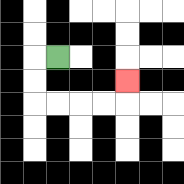{'start': '[2, 2]', 'end': '[5, 3]', 'path_directions': 'L,D,D,R,R,R,R,U', 'path_coordinates': '[[2, 2], [1, 2], [1, 3], [1, 4], [2, 4], [3, 4], [4, 4], [5, 4], [5, 3]]'}